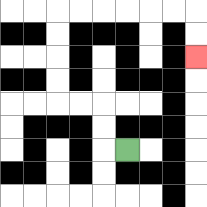{'start': '[5, 6]', 'end': '[8, 2]', 'path_directions': 'L,U,U,L,L,U,U,U,U,R,R,R,R,R,R,D,D', 'path_coordinates': '[[5, 6], [4, 6], [4, 5], [4, 4], [3, 4], [2, 4], [2, 3], [2, 2], [2, 1], [2, 0], [3, 0], [4, 0], [5, 0], [6, 0], [7, 0], [8, 0], [8, 1], [8, 2]]'}